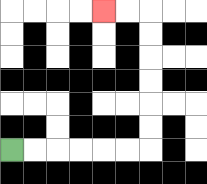{'start': '[0, 6]', 'end': '[4, 0]', 'path_directions': 'R,R,R,R,R,R,U,U,U,U,U,U,L,L', 'path_coordinates': '[[0, 6], [1, 6], [2, 6], [3, 6], [4, 6], [5, 6], [6, 6], [6, 5], [6, 4], [6, 3], [6, 2], [6, 1], [6, 0], [5, 0], [4, 0]]'}